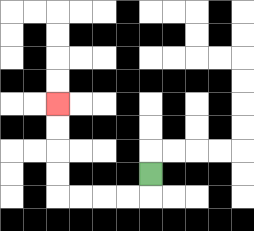{'start': '[6, 7]', 'end': '[2, 4]', 'path_directions': 'D,L,L,L,L,U,U,U,U', 'path_coordinates': '[[6, 7], [6, 8], [5, 8], [4, 8], [3, 8], [2, 8], [2, 7], [2, 6], [2, 5], [2, 4]]'}